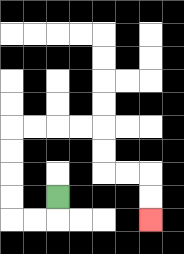{'start': '[2, 8]', 'end': '[6, 9]', 'path_directions': 'D,L,L,U,U,U,U,R,R,R,R,D,D,R,R,D,D', 'path_coordinates': '[[2, 8], [2, 9], [1, 9], [0, 9], [0, 8], [0, 7], [0, 6], [0, 5], [1, 5], [2, 5], [3, 5], [4, 5], [4, 6], [4, 7], [5, 7], [6, 7], [6, 8], [6, 9]]'}